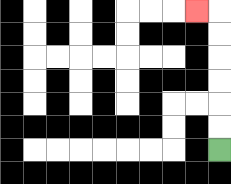{'start': '[9, 6]', 'end': '[8, 0]', 'path_directions': 'U,U,U,U,U,U,L', 'path_coordinates': '[[9, 6], [9, 5], [9, 4], [9, 3], [9, 2], [9, 1], [9, 0], [8, 0]]'}